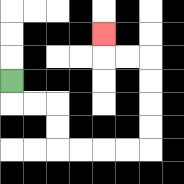{'start': '[0, 3]', 'end': '[4, 1]', 'path_directions': 'D,R,R,D,D,R,R,R,R,U,U,U,U,L,L,U', 'path_coordinates': '[[0, 3], [0, 4], [1, 4], [2, 4], [2, 5], [2, 6], [3, 6], [4, 6], [5, 6], [6, 6], [6, 5], [6, 4], [6, 3], [6, 2], [5, 2], [4, 2], [4, 1]]'}